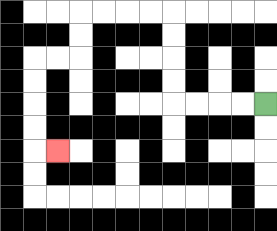{'start': '[11, 4]', 'end': '[2, 6]', 'path_directions': 'L,L,L,L,U,U,U,U,L,L,L,L,D,D,L,L,D,D,D,D,R', 'path_coordinates': '[[11, 4], [10, 4], [9, 4], [8, 4], [7, 4], [7, 3], [7, 2], [7, 1], [7, 0], [6, 0], [5, 0], [4, 0], [3, 0], [3, 1], [3, 2], [2, 2], [1, 2], [1, 3], [1, 4], [1, 5], [1, 6], [2, 6]]'}